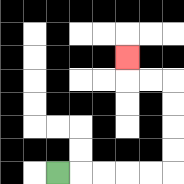{'start': '[2, 7]', 'end': '[5, 2]', 'path_directions': 'R,R,R,R,R,U,U,U,U,L,L,U', 'path_coordinates': '[[2, 7], [3, 7], [4, 7], [5, 7], [6, 7], [7, 7], [7, 6], [7, 5], [7, 4], [7, 3], [6, 3], [5, 3], [5, 2]]'}